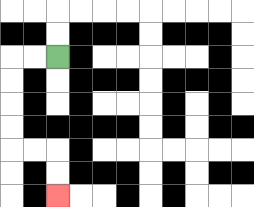{'start': '[2, 2]', 'end': '[2, 8]', 'path_directions': 'L,L,D,D,D,D,R,R,D,D', 'path_coordinates': '[[2, 2], [1, 2], [0, 2], [0, 3], [0, 4], [0, 5], [0, 6], [1, 6], [2, 6], [2, 7], [2, 8]]'}